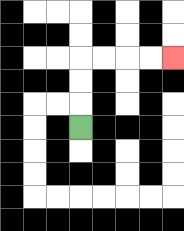{'start': '[3, 5]', 'end': '[7, 2]', 'path_directions': 'U,U,U,R,R,R,R', 'path_coordinates': '[[3, 5], [3, 4], [3, 3], [3, 2], [4, 2], [5, 2], [6, 2], [7, 2]]'}